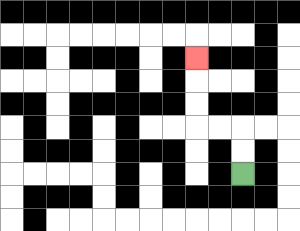{'start': '[10, 7]', 'end': '[8, 2]', 'path_directions': 'U,U,L,L,U,U,U', 'path_coordinates': '[[10, 7], [10, 6], [10, 5], [9, 5], [8, 5], [8, 4], [8, 3], [8, 2]]'}